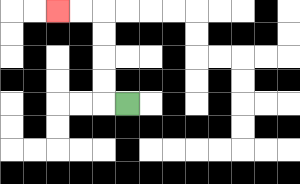{'start': '[5, 4]', 'end': '[2, 0]', 'path_directions': 'L,U,U,U,U,L,L', 'path_coordinates': '[[5, 4], [4, 4], [4, 3], [4, 2], [4, 1], [4, 0], [3, 0], [2, 0]]'}